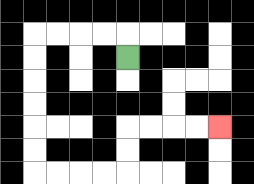{'start': '[5, 2]', 'end': '[9, 5]', 'path_directions': 'U,L,L,L,L,D,D,D,D,D,D,R,R,R,R,U,U,R,R,R,R', 'path_coordinates': '[[5, 2], [5, 1], [4, 1], [3, 1], [2, 1], [1, 1], [1, 2], [1, 3], [1, 4], [1, 5], [1, 6], [1, 7], [2, 7], [3, 7], [4, 7], [5, 7], [5, 6], [5, 5], [6, 5], [7, 5], [8, 5], [9, 5]]'}